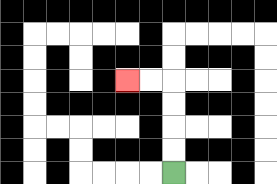{'start': '[7, 7]', 'end': '[5, 3]', 'path_directions': 'U,U,U,U,L,L', 'path_coordinates': '[[7, 7], [7, 6], [7, 5], [7, 4], [7, 3], [6, 3], [5, 3]]'}